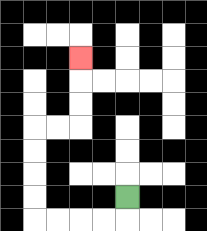{'start': '[5, 8]', 'end': '[3, 2]', 'path_directions': 'D,L,L,L,L,U,U,U,U,R,R,U,U,U', 'path_coordinates': '[[5, 8], [5, 9], [4, 9], [3, 9], [2, 9], [1, 9], [1, 8], [1, 7], [1, 6], [1, 5], [2, 5], [3, 5], [3, 4], [3, 3], [3, 2]]'}